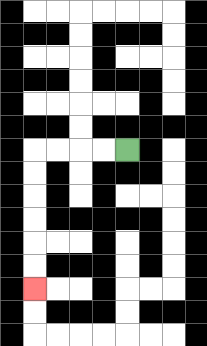{'start': '[5, 6]', 'end': '[1, 12]', 'path_directions': 'L,L,L,L,D,D,D,D,D,D', 'path_coordinates': '[[5, 6], [4, 6], [3, 6], [2, 6], [1, 6], [1, 7], [1, 8], [1, 9], [1, 10], [1, 11], [1, 12]]'}